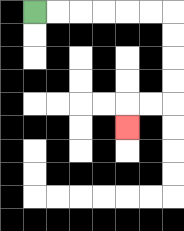{'start': '[1, 0]', 'end': '[5, 5]', 'path_directions': 'R,R,R,R,R,R,D,D,D,D,L,L,D', 'path_coordinates': '[[1, 0], [2, 0], [3, 0], [4, 0], [5, 0], [6, 0], [7, 0], [7, 1], [7, 2], [7, 3], [7, 4], [6, 4], [5, 4], [5, 5]]'}